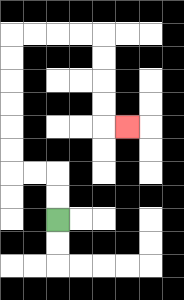{'start': '[2, 9]', 'end': '[5, 5]', 'path_directions': 'U,U,L,L,U,U,U,U,U,U,R,R,R,R,D,D,D,D,R', 'path_coordinates': '[[2, 9], [2, 8], [2, 7], [1, 7], [0, 7], [0, 6], [0, 5], [0, 4], [0, 3], [0, 2], [0, 1], [1, 1], [2, 1], [3, 1], [4, 1], [4, 2], [4, 3], [4, 4], [4, 5], [5, 5]]'}